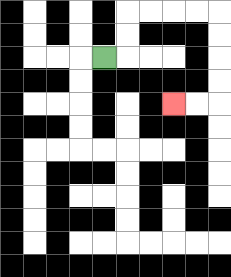{'start': '[4, 2]', 'end': '[7, 4]', 'path_directions': 'R,U,U,R,R,R,R,D,D,D,D,L,L', 'path_coordinates': '[[4, 2], [5, 2], [5, 1], [5, 0], [6, 0], [7, 0], [8, 0], [9, 0], [9, 1], [9, 2], [9, 3], [9, 4], [8, 4], [7, 4]]'}